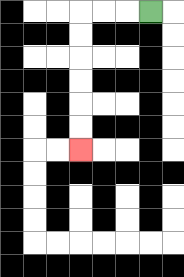{'start': '[6, 0]', 'end': '[3, 6]', 'path_directions': 'L,L,L,D,D,D,D,D,D', 'path_coordinates': '[[6, 0], [5, 0], [4, 0], [3, 0], [3, 1], [3, 2], [3, 3], [3, 4], [3, 5], [3, 6]]'}